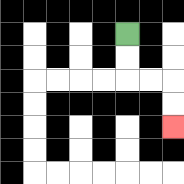{'start': '[5, 1]', 'end': '[7, 5]', 'path_directions': 'D,D,R,R,D,D', 'path_coordinates': '[[5, 1], [5, 2], [5, 3], [6, 3], [7, 3], [7, 4], [7, 5]]'}